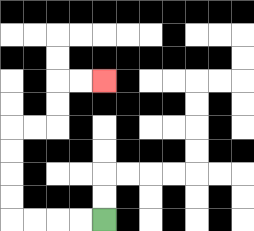{'start': '[4, 9]', 'end': '[4, 3]', 'path_directions': 'L,L,L,L,U,U,U,U,R,R,U,U,R,R', 'path_coordinates': '[[4, 9], [3, 9], [2, 9], [1, 9], [0, 9], [0, 8], [0, 7], [0, 6], [0, 5], [1, 5], [2, 5], [2, 4], [2, 3], [3, 3], [4, 3]]'}